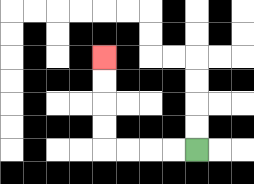{'start': '[8, 6]', 'end': '[4, 2]', 'path_directions': 'L,L,L,L,U,U,U,U', 'path_coordinates': '[[8, 6], [7, 6], [6, 6], [5, 6], [4, 6], [4, 5], [4, 4], [4, 3], [4, 2]]'}